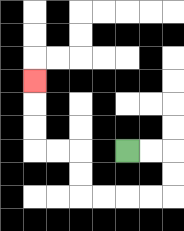{'start': '[5, 6]', 'end': '[1, 3]', 'path_directions': 'R,R,D,D,L,L,L,L,U,U,L,L,U,U,U', 'path_coordinates': '[[5, 6], [6, 6], [7, 6], [7, 7], [7, 8], [6, 8], [5, 8], [4, 8], [3, 8], [3, 7], [3, 6], [2, 6], [1, 6], [1, 5], [1, 4], [1, 3]]'}